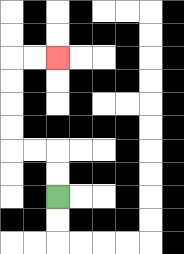{'start': '[2, 8]', 'end': '[2, 2]', 'path_directions': 'U,U,L,L,U,U,U,U,R,R', 'path_coordinates': '[[2, 8], [2, 7], [2, 6], [1, 6], [0, 6], [0, 5], [0, 4], [0, 3], [0, 2], [1, 2], [2, 2]]'}